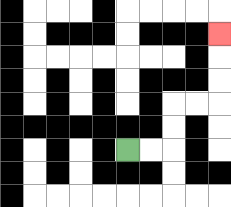{'start': '[5, 6]', 'end': '[9, 1]', 'path_directions': 'R,R,U,U,R,R,U,U,U', 'path_coordinates': '[[5, 6], [6, 6], [7, 6], [7, 5], [7, 4], [8, 4], [9, 4], [9, 3], [9, 2], [9, 1]]'}